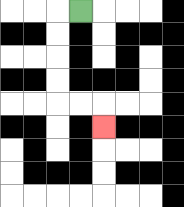{'start': '[3, 0]', 'end': '[4, 5]', 'path_directions': 'L,D,D,D,D,R,R,D', 'path_coordinates': '[[3, 0], [2, 0], [2, 1], [2, 2], [2, 3], [2, 4], [3, 4], [4, 4], [4, 5]]'}